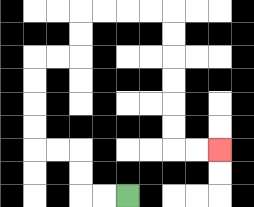{'start': '[5, 8]', 'end': '[9, 6]', 'path_directions': 'L,L,U,U,L,L,U,U,U,U,R,R,U,U,R,R,R,R,D,D,D,D,D,D,R,R', 'path_coordinates': '[[5, 8], [4, 8], [3, 8], [3, 7], [3, 6], [2, 6], [1, 6], [1, 5], [1, 4], [1, 3], [1, 2], [2, 2], [3, 2], [3, 1], [3, 0], [4, 0], [5, 0], [6, 0], [7, 0], [7, 1], [7, 2], [7, 3], [7, 4], [7, 5], [7, 6], [8, 6], [9, 6]]'}